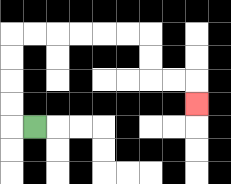{'start': '[1, 5]', 'end': '[8, 4]', 'path_directions': 'L,U,U,U,U,R,R,R,R,R,R,D,D,R,R,D', 'path_coordinates': '[[1, 5], [0, 5], [0, 4], [0, 3], [0, 2], [0, 1], [1, 1], [2, 1], [3, 1], [4, 1], [5, 1], [6, 1], [6, 2], [6, 3], [7, 3], [8, 3], [8, 4]]'}